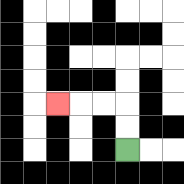{'start': '[5, 6]', 'end': '[2, 4]', 'path_directions': 'U,U,L,L,L', 'path_coordinates': '[[5, 6], [5, 5], [5, 4], [4, 4], [3, 4], [2, 4]]'}